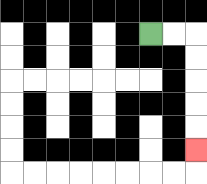{'start': '[6, 1]', 'end': '[8, 6]', 'path_directions': 'R,R,D,D,D,D,D', 'path_coordinates': '[[6, 1], [7, 1], [8, 1], [8, 2], [8, 3], [8, 4], [8, 5], [8, 6]]'}